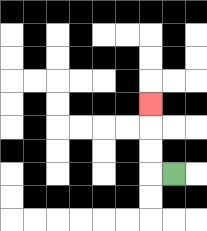{'start': '[7, 7]', 'end': '[6, 4]', 'path_directions': 'L,U,U,U', 'path_coordinates': '[[7, 7], [6, 7], [6, 6], [6, 5], [6, 4]]'}